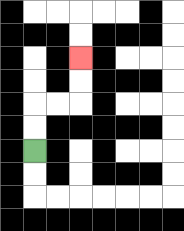{'start': '[1, 6]', 'end': '[3, 2]', 'path_directions': 'U,U,R,R,U,U', 'path_coordinates': '[[1, 6], [1, 5], [1, 4], [2, 4], [3, 4], [3, 3], [3, 2]]'}